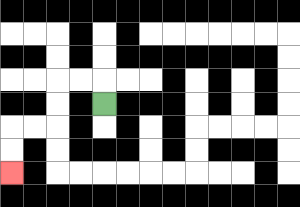{'start': '[4, 4]', 'end': '[0, 7]', 'path_directions': 'U,L,L,D,D,L,L,D,D', 'path_coordinates': '[[4, 4], [4, 3], [3, 3], [2, 3], [2, 4], [2, 5], [1, 5], [0, 5], [0, 6], [0, 7]]'}